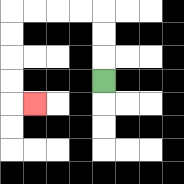{'start': '[4, 3]', 'end': '[1, 4]', 'path_directions': 'U,U,U,L,L,L,L,D,D,D,D,R', 'path_coordinates': '[[4, 3], [4, 2], [4, 1], [4, 0], [3, 0], [2, 0], [1, 0], [0, 0], [0, 1], [0, 2], [0, 3], [0, 4], [1, 4]]'}